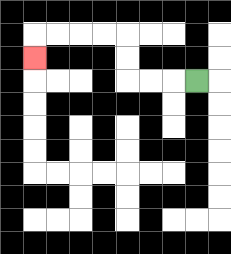{'start': '[8, 3]', 'end': '[1, 2]', 'path_directions': 'L,L,L,U,U,L,L,L,L,D', 'path_coordinates': '[[8, 3], [7, 3], [6, 3], [5, 3], [5, 2], [5, 1], [4, 1], [3, 1], [2, 1], [1, 1], [1, 2]]'}